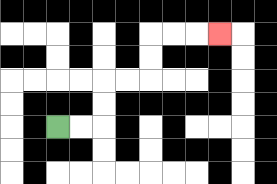{'start': '[2, 5]', 'end': '[9, 1]', 'path_directions': 'R,R,U,U,R,R,U,U,R,R,R', 'path_coordinates': '[[2, 5], [3, 5], [4, 5], [4, 4], [4, 3], [5, 3], [6, 3], [6, 2], [6, 1], [7, 1], [8, 1], [9, 1]]'}